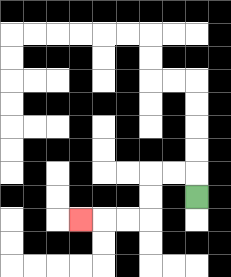{'start': '[8, 8]', 'end': '[3, 9]', 'path_directions': 'U,L,L,D,D,L,L,L', 'path_coordinates': '[[8, 8], [8, 7], [7, 7], [6, 7], [6, 8], [6, 9], [5, 9], [4, 9], [3, 9]]'}